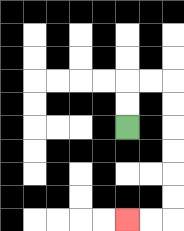{'start': '[5, 5]', 'end': '[5, 9]', 'path_directions': 'U,U,R,R,D,D,D,D,D,D,L,L', 'path_coordinates': '[[5, 5], [5, 4], [5, 3], [6, 3], [7, 3], [7, 4], [7, 5], [7, 6], [7, 7], [7, 8], [7, 9], [6, 9], [5, 9]]'}